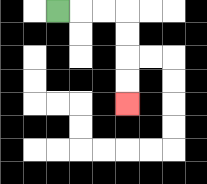{'start': '[2, 0]', 'end': '[5, 4]', 'path_directions': 'R,R,R,D,D,D,D', 'path_coordinates': '[[2, 0], [3, 0], [4, 0], [5, 0], [5, 1], [5, 2], [5, 3], [5, 4]]'}